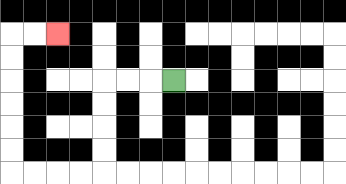{'start': '[7, 3]', 'end': '[2, 1]', 'path_directions': 'L,L,L,D,D,D,D,L,L,L,L,U,U,U,U,U,U,R,R', 'path_coordinates': '[[7, 3], [6, 3], [5, 3], [4, 3], [4, 4], [4, 5], [4, 6], [4, 7], [3, 7], [2, 7], [1, 7], [0, 7], [0, 6], [0, 5], [0, 4], [0, 3], [0, 2], [0, 1], [1, 1], [2, 1]]'}